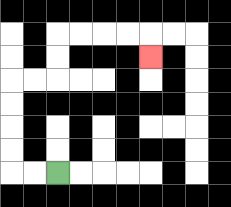{'start': '[2, 7]', 'end': '[6, 2]', 'path_directions': 'L,L,U,U,U,U,R,R,U,U,R,R,R,R,D', 'path_coordinates': '[[2, 7], [1, 7], [0, 7], [0, 6], [0, 5], [0, 4], [0, 3], [1, 3], [2, 3], [2, 2], [2, 1], [3, 1], [4, 1], [5, 1], [6, 1], [6, 2]]'}